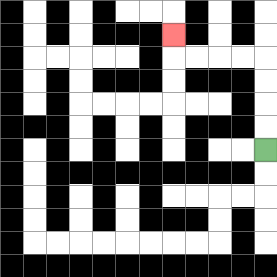{'start': '[11, 6]', 'end': '[7, 1]', 'path_directions': 'U,U,U,U,L,L,L,L,U', 'path_coordinates': '[[11, 6], [11, 5], [11, 4], [11, 3], [11, 2], [10, 2], [9, 2], [8, 2], [7, 2], [7, 1]]'}